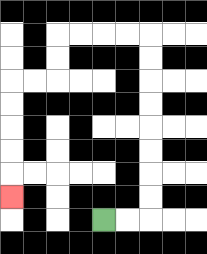{'start': '[4, 9]', 'end': '[0, 8]', 'path_directions': 'R,R,U,U,U,U,U,U,U,U,L,L,L,L,D,D,L,L,D,D,D,D,D', 'path_coordinates': '[[4, 9], [5, 9], [6, 9], [6, 8], [6, 7], [6, 6], [6, 5], [6, 4], [6, 3], [6, 2], [6, 1], [5, 1], [4, 1], [3, 1], [2, 1], [2, 2], [2, 3], [1, 3], [0, 3], [0, 4], [0, 5], [0, 6], [0, 7], [0, 8]]'}